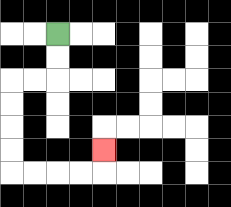{'start': '[2, 1]', 'end': '[4, 6]', 'path_directions': 'D,D,L,L,D,D,D,D,R,R,R,R,U', 'path_coordinates': '[[2, 1], [2, 2], [2, 3], [1, 3], [0, 3], [0, 4], [0, 5], [0, 6], [0, 7], [1, 7], [2, 7], [3, 7], [4, 7], [4, 6]]'}